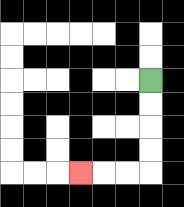{'start': '[6, 3]', 'end': '[3, 7]', 'path_directions': 'D,D,D,D,L,L,L', 'path_coordinates': '[[6, 3], [6, 4], [6, 5], [6, 6], [6, 7], [5, 7], [4, 7], [3, 7]]'}